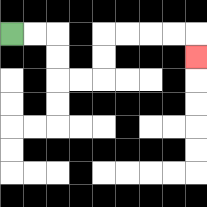{'start': '[0, 1]', 'end': '[8, 2]', 'path_directions': 'R,R,D,D,R,R,U,U,R,R,R,R,D', 'path_coordinates': '[[0, 1], [1, 1], [2, 1], [2, 2], [2, 3], [3, 3], [4, 3], [4, 2], [4, 1], [5, 1], [6, 1], [7, 1], [8, 1], [8, 2]]'}